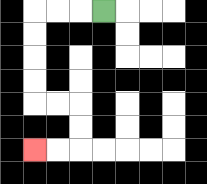{'start': '[4, 0]', 'end': '[1, 6]', 'path_directions': 'L,L,L,D,D,D,D,R,R,D,D,L,L', 'path_coordinates': '[[4, 0], [3, 0], [2, 0], [1, 0], [1, 1], [1, 2], [1, 3], [1, 4], [2, 4], [3, 4], [3, 5], [3, 6], [2, 6], [1, 6]]'}